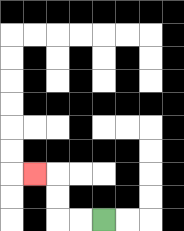{'start': '[4, 9]', 'end': '[1, 7]', 'path_directions': 'L,L,U,U,L', 'path_coordinates': '[[4, 9], [3, 9], [2, 9], [2, 8], [2, 7], [1, 7]]'}